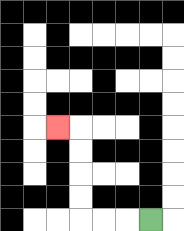{'start': '[6, 9]', 'end': '[2, 5]', 'path_directions': 'L,L,L,U,U,U,U,L', 'path_coordinates': '[[6, 9], [5, 9], [4, 9], [3, 9], [3, 8], [3, 7], [3, 6], [3, 5], [2, 5]]'}